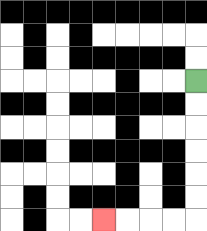{'start': '[8, 3]', 'end': '[4, 9]', 'path_directions': 'D,D,D,D,D,D,L,L,L,L', 'path_coordinates': '[[8, 3], [8, 4], [8, 5], [8, 6], [8, 7], [8, 8], [8, 9], [7, 9], [6, 9], [5, 9], [4, 9]]'}